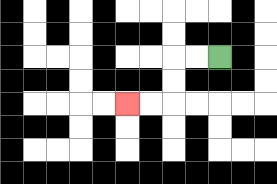{'start': '[9, 2]', 'end': '[5, 4]', 'path_directions': 'L,L,D,D,L,L', 'path_coordinates': '[[9, 2], [8, 2], [7, 2], [7, 3], [7, 4], [6, 4], [5, 4]]'}